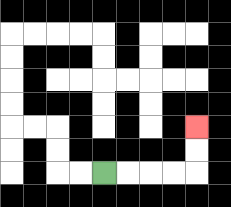{'start': '[4, 7]', 'end': '[8, 5]', 'path_directions': 'R,R,R,R,U,U', 'path_coordinates': '[[4, 7], [5, 7], [6, 7], [7, 7], [8, 7], [8, 6], [8, 5]]'}